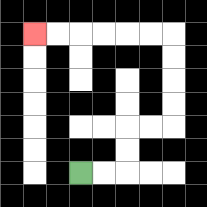{'start': '[3, 7]', 'end': '[1, 1]', 'path_directions': 'R,R,U,U,R,R,U,U,U,U,L,L,L,L,L,L', 'path_coordinates': '[[3, 7], [4, 7], [5, 7], [5, 6], [5, 5], [6, 5], [7, 5], [7, 4], [7, 3], [7, 2], [7, 1], [6, 1], [5, 1], [4, 1], [3, 1], [2, 1], [1, 1]]'}